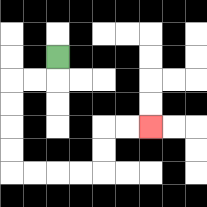{'start': '[2, 2]', 'end': '[6, 5]', 'path_directions': 'D,L,L,D,D,D,D,R,R,R,R,U,U,R,R', 'path_coordinates': '[[2, 2], [2, 3], [1, 3], [0, 3], [0, 4], [0, 5], [0, 6], [0, 7], [1, 7], [2, 7], [3, 7], [4, 7], [4, 6], [4, 5], [5, 5], [6, 5]]'}